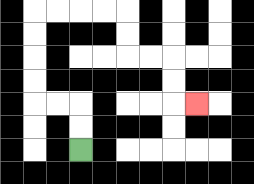{'start': '[3, 6]', 'end': '[8, 4]', 'path_directions': 'U,U,L,L,U,U,U,U,R,R,R,R,D,D,R,R,D,D,R', 'path_coordinates': '[[3, 6], [3, 5], [3, 4], [2, 4], [1, 4], [1, 3], [1, 2], [1, 1], [1, 0], [2, 0], [3, 0], [4, 0], [5, 0], [5, 1], [5, 2], [6, 2], [7, 2], [7, 3], [7, 4], [8, 4]]'}